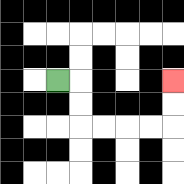{'start': '[2, 3]', 'end': '[7, 3]', 'path_directions': 'R,D,D,R,R,R,R,U,U', 'path_coordinates': '[[2, 3], [3, 3], [3, 4], [3, 5], [4, 5], [5, 5], [6, 5], [7, 5], [7, 4], [7, 3]]'}